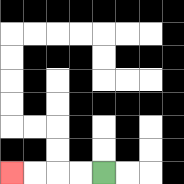{'start': '[4, 7]', 'end': '[0, 7]', 'path_directions': 'L,L,L,L', 'path_coordinates': '[[4, 7], [3, 7], [2, 7], [1, 7], [0, 7]]'}